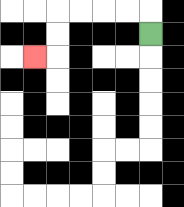{'start': '[6, 1]', 'end': '[1, 2]', 'path_directions': 'U,L,L,L,L,D,D,L', 'path_coordinates': '[[6, 1], [6, 0], [5, 0], [4, 0], [3, 0], [2, 0], [2, 1], [2, 2], [1, 2]]'}